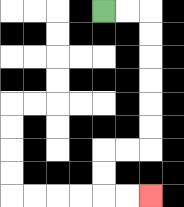{'start': '[4, 0]', 'end': '[6, 8]', 'path_directions': 'R,R,D,D,D,D,D,D,L,L,D,D,R,R', 'path_coordinates': '[[4, 0], [5, 0], [6, 0], [6, 1], [6, 2], [6, 3], [6, 4], [6, 5], [6, 6], [5, 6], [4, 6], [4, 7], [4, 8], [5, 8], [6, 8]]'}